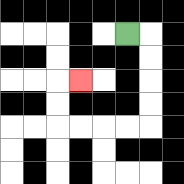{'start': '[5, 1]', 'end': '[3, 3]', 'path_directions': 'R,D,D,D,D,L,L,L,L,U,U,R', 'path_coordinates': '[[5, 1], [6, 1], [6, 2], [6, 3], [6, 4], [6, 5], [5, 5], [4, 5], [3, 5], [2, 5], [2, 4], [2, 3], [3, 3]]'}